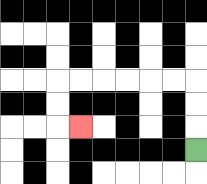{'start': '[8, 6]', 'end': '[3, 5]', 'path_directions': 'U,U,U,L,L,L,L,L,L,D,D,R', 'path_coordinates': '[[8, 6], [8, 5], [8, 4], [8, 3], [7, 3], [6, 3], [5, 3], [4, 3], [3, 3], [2, 3], [2, 4], [2, 5], [3, 5]]'}